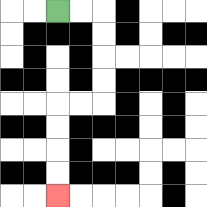{'start': '[2, 0]', 'end': '[2, 8]', 'path_directions': 'R,R,D,D,D,D,L,L,D,D,D,D', 'path_coordinates': '[[2, 0], [3, 0], [4, 0], [4, 1], [4, 2], [4, 3], [4, 4], [3, 4], [2, 4], [2, 5], [2, 6], [2, 7], [2, 8]]'}